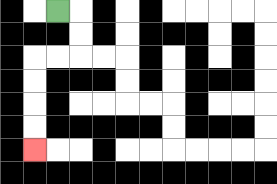{'start': '[2, 0]', 'end': '[1, 6]', 'path_directions': 'R,D,D,L,L,D,D,D,D', 'path_coordinates': '[[2, 0], [3, 0], [3, 1], [3, 2], [2, 2], [1, 2], [1, 3], [1, 4], [1, 5], [1, 6]]'}